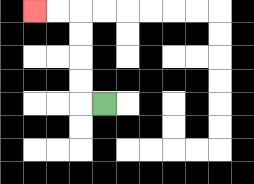{'start': '[4, 4]', 'end': '[1, 0]', 'path_directions': 'L,U,U,U,U,L,L', 'path_coordinates': '[[4, 4], [3, 4], [3, 3], [3, 2], [3, 1], [3, 0], [2, 0], [1, 0]]'}